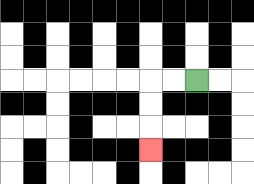{'start': '[8, 3]', 'end': '[6, 6]', 'path_directions': 'L,L,D,D,D', 'path_coordinates': '[[8, 3], [7, 3], [6, 3], [6, 4], [6, 5], [6, 6]]'}